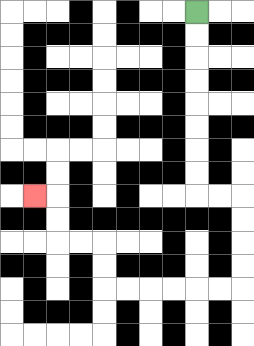{'start': '[8, 0]', 'end': '[1, 8]', 'path_directions': 'D,D,D,D,D,D,D,D,R,R,D,D,D,D,L,L,L,L,L,L,U,U,L,L,U,U,L', 'path_coordinates': '[[8, 0], [8, 1], [8, 2], [8, 3], [8, 4], [8, 5], [8, 6], [8, 7], [8, 8], [9, 8], [10, 8], [10, 9], [10, 10], [10, 11], [10, 12], [9, 12], [8, 12], [7, 12], [6, 12], [5, 12], [4, 12], [4, 11], [4, 10], [3, 10], [2, 10], [2, 9], [2, 8], [1, 8]]'}